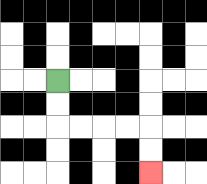{'start': '[2, 3]', 'end': '[6, 7]', 'path_directions': 'D,D,R,R,R,R,D,D', 'path_coordinates': '[[2, 3], [2, 4], [2, 5], [3, 5], [4, 5], [5, 5], [6, 5], [6, 6], [6, 7]]'}